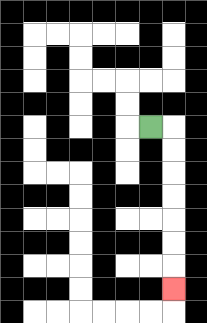{'start': '[6, 5]', 'end': '[7, 12]', 'path_directions': 'R,D,D,D,D,D,D,D', 'path_coordinates': '[[6, 5], [7, 5], [7, 6], [7, 7], [7, 8], [7, 9], [7, 10], [7, 11], [7, 12]]'}